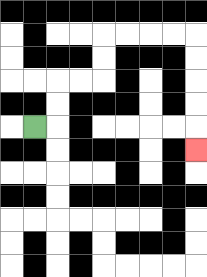{'start': '[1, 5]', 'end': '[8, 6]', 'path_directions': 'R,U,U,R,R,U,U,R,R,R,R,D,D,D,D,D', 'path_coordinates': '[[1, 5], [2, 5], [2, 4], [2, 3], [3, 3], [4, 3], [4, 2], [4, 1], [5, 1], [6, 1], [7, 1], [8, 1], [8, 2], [8, 3], [8, 4], [8, 5], [8, 6]]'}